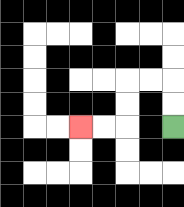{'start': '[7, 5]', 'end': '[3, 5]', 'path_directions': 'U,U,L,L,D,D,L,L', 'path_coordinates': '[[7, 5], [7, 4], [7, 3], [6, 3], [5, 3], [5, 4], [5, 5], [4, 5], [3, 5]]'}